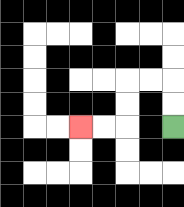{'start': '[7, 5]', 'end': '[3, 5]', 'path_directions': 'U,U,L,L,D,D,L,L', 'path_coordinates': '[[7, 5], [7, 4], [7, 3], [6, 3], [5, 3], [5, 4], [5, 5], [4, 5], [3, 5]]'}